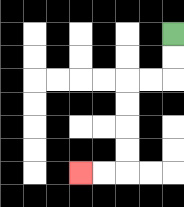{'start': '[7, 1]', 'end': '[3, 7]', 'path_directions': 'D,D,L,L,D,D,D,D,L,L', 'path_coordinates': '[[7, 1], [7, 2], [7, 3], [6, 3], [5, 3], [5, 4], [5, 5], [5, 6], [5, 7], [4, 7], [3, 7]]'}